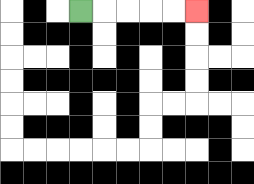{'start': '[3, 0]', 'end': '[8, 0]', 'path_directions': 'R,R,R,R,R', 'path_coordinates': '[[3, 0], [4, 0], [5, 0], [6, 0], [7, 0], [8, 0]]'}